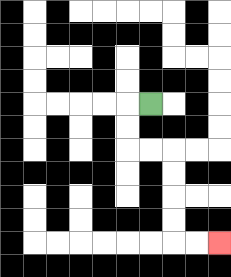{'start': '[6, 4]', 'end': '[9, 10]', 'path_directions': 'L,D,D,R,R,D,D,D,D,R,R', 'path_coordinates': '[[6, 4], [5, 4], [5, 5], [5, 6], [6, 6], [7, 6], [7, 7], [7, 8], [7, 9], [7, 10], [8, 10], [9, 10]]'}